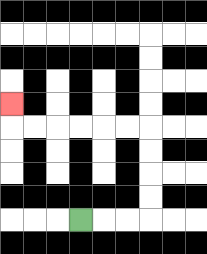{'start': '[3, 9]', 'end': '[0, 4]', 'path_directions': 'R,R,R,U,U,U,U,L,L,L,L,L,L,U', 'path_coordinates': '[[3, 9], [4, 9], [5, 9], [6, 9], [6, 8], [6, 7], [6, 6], [6, 5], [5, 5], [4, 5], [3, 5], [2, 5], [1, 5], [0, 5], [0, 4]]'}